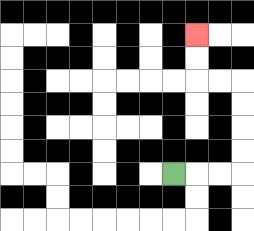{'start': '[7, 7]', 'end': '[8, 1]', 'path_directions': 'R,R,R,U,U,U,U,L,L,U,U', 'path_coordinates': '[[7, 7], [8, 7], [9, 7], [10, 7], [10, 6], [10, 5], [10, 4], [10, 3], [9, 3], [8, 3], [8, 2], [8, 1]]'}